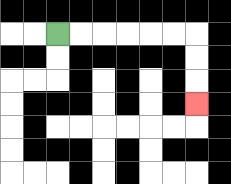{'start': '[2, 1]', 'end': '[8, 4]', 'path_directions': 'R,R,R,R,R,R,D,D,D', 'path_coordinates': '[[2, 1], [3, 1], [4, 1], [5, 1], [6, 1], [7, 1], [8, 1], [8, 2], [8, 3], [8, 4]]'}